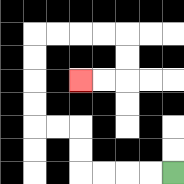{'start': '[7, 7]', 'end': '[3, 3]', 'path_directions': 'L,L,L,L,U,U,L,L,U,U,U,U,R,R,R,R,D,D,L,L', 'path_coordinates': '[[7, 7], [6, 7], [5, 7], [4, 7], [3, 7], [3, 6], [3, 5], [2, 5], [1, 5], [1, 4], [1, 3], [1, 2], [1, 1], [2, 1], [3, 1], [4, 1], [5, 1], [5, 2], [5, 3], [4, 3], [3, 3]]'}